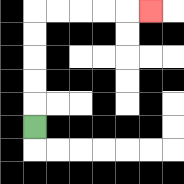{'start': '[1, 5]', 'end': '[6, 0]', 'path_directions': 'U,U,U,U,U,R,R,R,R,R', 'path_coordinates': '[[1, 5], [1, 4], [1, 3], [1, 2], [1, 1], [1, 0], [2, 0], [3, 0], [4, 0], [5, 0], [6, 0]]'}